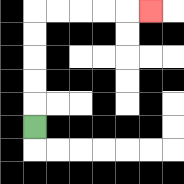{'start': '[1, 5]', 'end': '[6, 0]', 'path_directions': 'U,U,U,U,U,R,R,R,R,R', 'path_coordinates': '[[1, 5], [1, 4], [1, 3], [1, 2], [1, 1], [1, 0], [2, 0], [3, 0], [4, 0], [5, 0], [6, 0]]'}